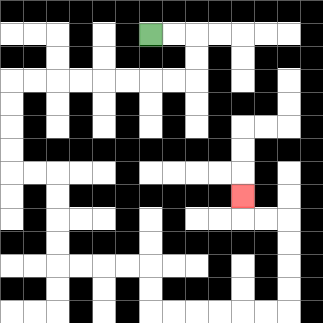{'start': '[6, 1]', 'end': '[10, 8]', 'path_directions': 'R,R,D,D,L,L,L,L,L,L,L,L,D,D,D,D,R,R,D,D,D,D,R,R,R,R,D,D,R,R,R,R,R,R,U,U,U,U,L,L,U', 'path_coordinates': '[[6, 1], [7, 1], [8, 1], [8, 2], [8, 3], [7, 3], [6, 3], [5, 3], [4, 3], [3, 3], [2, 3], [1, 3], [0, 3], [0, 4], [0, 5], [0, 6], [0, 7], [1, 7], [2, 7], [2, 8], [2, 9], [2, 10], [2, 11], [3, 11], [4, 11], [5, 11], [6, 11], [6, 12], [6, 13], [7, 13], [8, 13], [9, 13], [10, 13], [11, 13], [12, 13], [12, 12], [12, 11], [12, 10], [12, 9], [11, 9], [10, 9], [10, 8]]'}